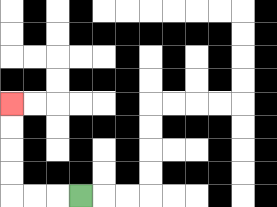{'start': '[3, 8]', 'end': '[0, 4]', 'path_directions': 'L,L,L,U,U,U,U', 'path_coordinates': '[[3, 8], [2, 8], [1, 8], [0, 8], [0, 7], [0, 6], [0, 5], [0, 4]]'}